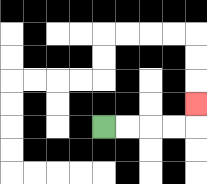{'start': '[4, 5]', 'end': '[8, 4]', 'path_directions': 'R,R,R,R,U', 'path_coordinates': '[[4, 5], [5, 5], [6, 5], [7, 5], [8, 5], [8, 4]]'}